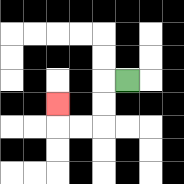{'start': '[5, 3]', 'end': '[2, 4]', 'path_directions': 'L,D,D,L,L,U', 'path_coordinates': '[[5, 3], [4, 3], [4, 4], [4, 5], [3, 5], [2, 5], [2, 4]]'}